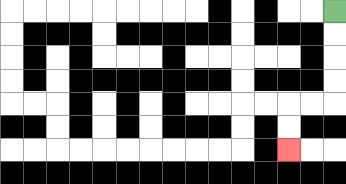{'start': '[14, 0]', 'end': '[12, 6]', 'path_directions': 'D,D,D,D,L,L,D,D', 'path_coordinates': '[[14, 0], [14, 1], [14, 2], [14, 3], [14, 4], [13, 4], [12, 4], [12, 5], [12, 6]]'}